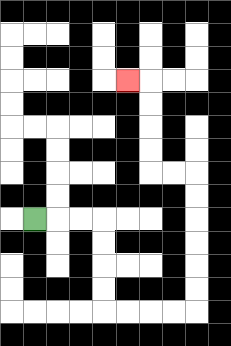{'start': '[1, 9]', 'end': '[5, 3]', 'path_directions': 'R,R,R,D,D,D,D,R,R,R,R,U,U,U,U,U,U,L,L,U,U,U,U,L', 'path_coordinates': '[[1, 9], [2, 9], [3, 9], [4, 9], [4, 10], [4, 11], [4, 12], [4, 13], [5, 13], [6, 13], [7, 13], [8, 13], [8, 12], [8, 11], [8, 10], [8, 9], [8, 8], [8, 7], [7, 7], [6, 7], [6, 6], [6, 5], [6, 4], [6, 3], [5, 3]]'}